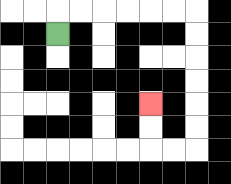{'start': '[2, 1]', 'end': '[6, 4]', 'path_directions': 'U,R,R,R,R,R,R,D,D,D,D,D,D,L,L,U,U', 'path_coordinates': '[[2, 1], [2, 0], [3, 0], [4, 0], [5, 0], [6, 0], [7, 0], [8, 0], [8, 1], [8, 2], [8, 3], [8, 4], [8, 5], [8, 6], [7, 6], [6, 6], [6, 5], [6, 4]]'}